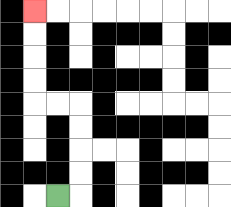{'start': '[2, 8]', 'end': '[1, 0]', 'path_directions': 'R,U,U,U,U,L,L,U,U,U,U', 'path_coordinates': '[[2, 8], [3, 8], [3, 7], [3, 6], [3, 5], [3, 4], [2, 4], [1, 4], [1, 3], [1, 2], [1, 1], [1, 0]]'}